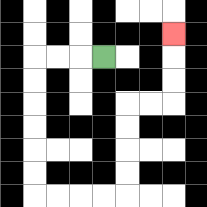{'start': '[4, 2]', 'end': '[7, 1]', 'path_directions': 'L,L,L,D,D,D,D,D,D,R,R,R,R,U,U,U,U,R,R,U,U,U', 'path_coordinates': '[[4, 2], [3, 2], [2, 2], [1, 2], [1, 3], [1, 4], [1, 5], [1, 6], [1, 7], [1, 8], [2, 8], [3, 8], [4, 8], [5, 8], [5, 7], [5, 6], [5, 5], [5, 4], [6, 4], [7, 4], [7, 3], [7, 2], [7, 1]]'}